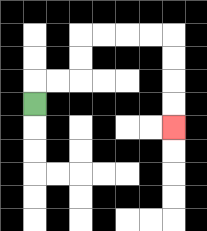{'start': '[1, 4]', 'end': '[7, 5]', 'path_directions': 'U,R,R,U,U,R,R,R,R,D,D,D,D', 'path_coordinates': '[[1, 4], [1, 3], [2, 3], [3, 3], [3, 2], [3, 1], [4, 1], [5, 1], [6, 1], [7, 1], [7, 2], [7, 3], [7, 4], [7, 5]]'}